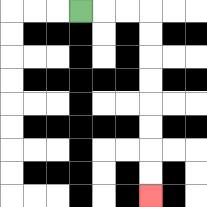{'start': '[3, 0]', 'end': '[6, 8]', 'path_directions': 'R,R,R,D,D,D,D,D,D,D,D', 'path_coordinates': '[[3, 0], [4, 0], [5, 0], [6, 0], [6, 1], [6, 2], [6, 3], [6, 4], [6, 5], [6, 6], [6, 7], [6, 8]]'}